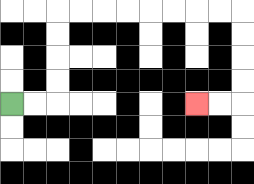{'start': '[0, 4]', 'end': '[8, 4]', 'path_directions': 'R,R,U,U,U,U,R,R,R,R,R,R,R,R,D,D,D,D,L,L', 'path_coordinates': '[[0, 4], [1, 4], [2, 4], [2, 3], [2, 2], [2, 1], [2, 0], [3, 0], [4, 0], [5, 0], [6, 0], [7, 0], [8, 0], [9, 0], [10, 0], [10, 1], [10, 2], [10, 3], [10, 4], [9, 4], [8, 4]]'}